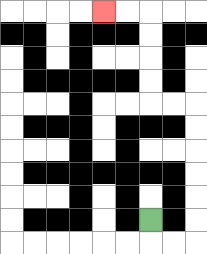{'start': '[6, 9]', 'end': '[4, 0]', 'path_directions': 'D,R,R,U,U,U,U,U,U,L,L,U,U,U,U,L,L', 'path_coordinates': '[[6, 9], [6, 10], [7, 10], [8, 10], [8, 9], [8, 8], [8, 7], [8, 6], [8, 5], [8, 4], [7, 4], [6, 4], [6, 3], [6, 2], [6, 1], [6, 0], [5, 0], [4, 0]]'}